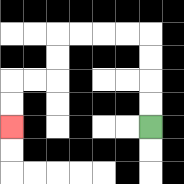{'start': '[6, 5]', 'end': '[0, 5]', 'path_directions': 'U,U,U,U,L,L,L,L,D,D,L,L,D,D', 'path_coordinates': '[[6, 5], [6, 4], [6, 3], [6, 2], [6, 1], [5, 1], [4, 1], [3, 1], [2, 1], [2, 2], [2, 3], [1, 3], [0, 3], [0, 4], [0, 5]]'}